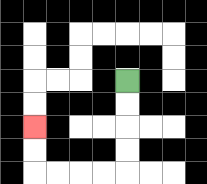{'start': '[5, 3]', 'end': '[1, 5]', 'path_directions': 'D,D,D,D,L,L,L,L,U,U', 'path_coordinates': '[[5, 3], [5, 4], [5, 5], [5, 6], [5, 7], [4, 7], [3, 7], [2, 7], [1, 7], [1, 6], [1, 5]]'}